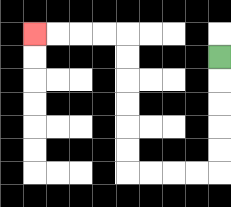{'start': '[9, 2]', 'end': '[1, 1]', 'path_directions': 'D,D,D,D,D,L,L,L,L,U,U,U,U,U,U,L,L,L,L', 'path_coordinates': '[[9, 2], [9, 3], [9, 4], [9, 5], [9, 6], [9, 7], [8, 7], [7, 7], [6, 7], [5, 7], [5, 6], [5, 5], [5, 4], [5, 3], [5, 2], [5, 1], [4, 1], [3, 1], [2, 1], [1, 1]]'}